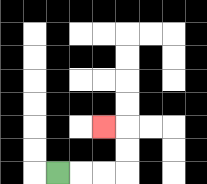{'start': '[2, 7]', 'end': '[4, 5]', 'path_directions': 'R,R,R,U,U,L', 'path_coordinates': '[[2, 7], [3, 7], [4, 7], [5, 7], [5, 6], [5, 5], [4, 5]]'}